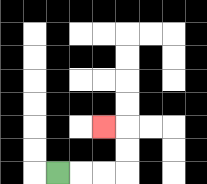{'start': '[2, 7]', 'end': '[4, 5]', 'path_directions': 'R,R,R,U,U,L', 'path_coordinates': '[[2, 7], [3, 7], [4, 7], [5, 7], [5, 6], [5, 5], [4, 5]]'}